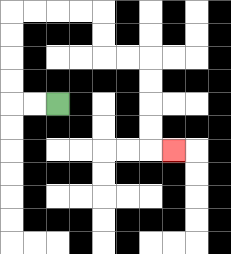{'start': '[2, 4]', 'end': '[7, 6]', 'path_directions': 'L,L,U,U,U,U,R,R,R,R,D,D,R,R,D,D,D,D,R', 'path_coordinates': '[[2, 4], [1, 4], [0, 4], [0, 3], [0, 2], [0, 1], [0, 0], [1, 0], [2, 0], [3, 0], [4, 0], [4, 1], [4, 2], [5, 2], [6, 2], [6, 3], [6, 4], [6, 5], [6, 6], [7, 6]]'}